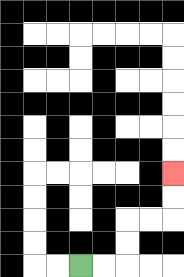{'start': '[3, 11]', 'end': '[7, 7]', 'path_directions': 'R,R,U,U,R,R,U,U', 'path_coordinates': '[[3, 11], [4, 11], [5, 11], [5, 10], [5, 9], [6, 9], [7, 9], [7, 8], [7, 7]]'}